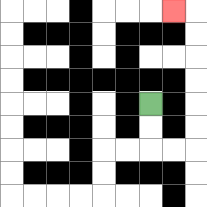{'start': '[6, 4]', 'end': '[7, 0]', 'path_directions': 'D,D,R,R,U,U,U,U,U,U,L', 'path_coordinates': '[[6, 4], [6, 5], [6, 6], [7, 6], [8, 6], [8, 5], [8, 4], [8, 3], [8, 2], [8, 1], [8, 0], [7, 0]]'}